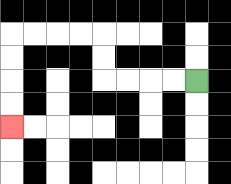{'start': '[8, 3]', 'end': '[0, 5]', 'path_directions': 'L,L,L,L,U,U,L,L,L,L,D,D,D,D', 'path_coordinates': '[[8, 3], [7, 3], [6, 3], [5, 3], [4, 3], [4, 2], [4, 1], [3, 1], [2, 1], [1, 1], [0, 1], [0, 2], [0, 3], [0, 4], [0, 5]]'}